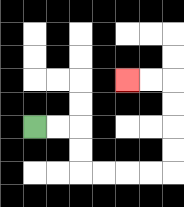{'start': '[1, 5]', 'end': '[5, 3]', 'path_directions': 'R,R,D,D,R,R,R,R,U,U,U,U,L,L', 'path_coordinates': '[[1, 5], [2, 5], [3, 5], [3, 6], [3, 7], [4, 7], [5, 7], [6, 7], [7, 7], [7, 6], [7, 5], [7, 4], [7, 3], [6, 3], [5, 3]]'}